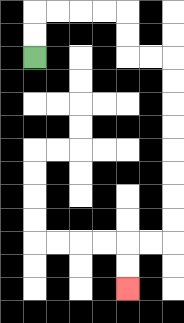{'start': '[1, 2]', 'end': '[5, 12]', 'path_directions': 'U,U,R,R,R,R,D,D,R,R,D,D,D,D,D,D,D,D,L,L,D,D', 'path_coordinates': '[[1, 2], [1, 1], [1, 0], [2, 0], [3, 0], [4, 0], [5, 0], [5, 1], [5, 2], [6, 2], [7, 2], [7, 3], [7, 4], [7, 5], [7, 6], [7, 7], [7, 8], [7, 9], [7, 10], [6, 10], [5, 10], [5, 11], [5, 12]]'}